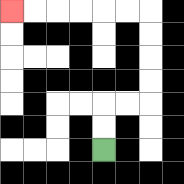{'start': '[4, 6]', 'end': '[0, 0]', 'path_directions': 'U,U,R,R,U,U,U,U,L,L,L,L,L,L', 'path_coordinates': '[[4, 6], [4, 5], [4, 4], [5, 4], [6, 4], [6, 3], [6, 2], [6, 1], [6, 0], [5, 0], [4, 0], [3, 0], [2, 0], [1, 0], [0, 0]]'}